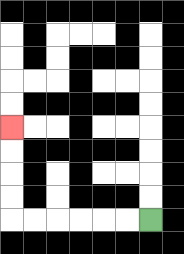{'start': '[6, 9]', 'end': '[0, 5]', 'path_directions': 'L,L,L,L,L,L,U,U,U,U', 'path_coordinates': '[[6, 9], [5, 9], [4, 9], [3, 9], [2, 9], [1, 9], [0, 9], [0, 8], [0, 7], [0, 6], [0, 5]]'}